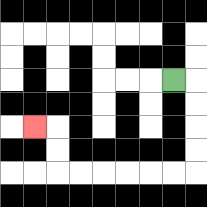{'start': '[7, 3]', 'end': '[1, 5]', 'path_directions': 'R,D,D,D,D,L,L,L,L,L,L,U,U,L', 'path_coordinates': '[[7, 3], [8, 3], [8, 4], [8, 5], [8, 6], [8, 7], [7, 7], [6, 7], [5, 7], [4, 7], [3, 7], [2, 7], [2, 6], [2, 5], [1, 5]]'}